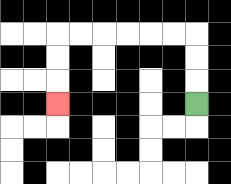{'start': '[8, 4]', 'end': '[2, 4]', 'path_directions': 'U,U,U,L,L,L,L,L,L,D,D,D', 'path_coordinates': '[[8, 4], [8, 3], [8, 2], [8, 1], [7, 1], [6, 1], [5, 1], [4, 1], [3, 1], [2, 1], [2, 2], [2, 3], [2, 4]]'}